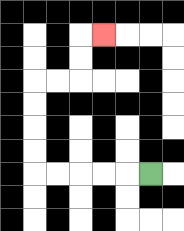{'start': '[6, 7]', 'end': '[4, 1]', 'path_directions': 'L,L,L,L,L,U,U,U,U,R,R,U,U,R', 'path_coordinates': '[[6, 7], [5, 7], [4, 7], [3, 7], [2, 7], [1, 7], [1, 6], [1, 5], [1, 4], [1, 3], [2, 3], [3, 3], [3, 2], [3, 1], [4, 1]]'}